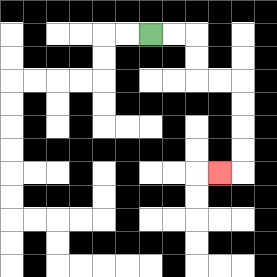{'start': '[6, 1]', 'end': '[9, 7]', 'path_directions': 'R,R,D,D,R,R,D,D,D,D,L', 'path_coordinates': '[[6, 1], [7, 1], [8, 1], [8, 2], [8, 3], [9, 3], [10, 3], [10, 4], [10, 5], [10, 6], [10, 7], [9, 7]]'}